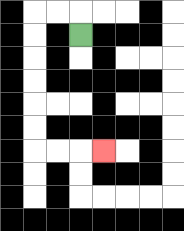{'start': '[3, 1]', 'end': '[4, 6]', 'path_directions': 'U,L,L,D,D,D,D,D,D,R,R,R', 'path_coordinates': '[[3, 1], [3, 0], [2, 0], [1, 0], [1, 1], [1, 2], [1, 3], [1, 4], [1, 5], [1, 6], [2, 6], [3, 6], [4, 6]]'}